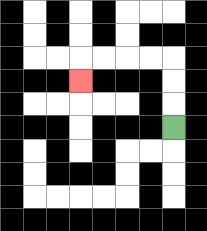{'start': '[7, 5]', 'end': '[3, 3]', 'path_directions': 'U,U,U,L,L,L,L,D', 'path_coordinates': '[[7, 5], [7, 4], [7, 3], [7, 2], [6, 2], [5, 2], [4, 2], [3, 2], [3, 3]]'}